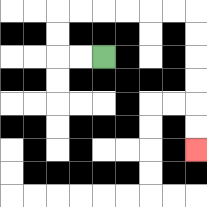{'start': '[4, 2]', 'end': '[8, 6]', 'path_directions': 'L,L,U,U,R,R,R,R,R,R,D,D,D,D,D,D', 'path_coordinates': '[[4, 2], [3, 2], [2, 2], [2, 1], [2, 0], [3, 0], [4, 0], [5, 0], [6, 0], [7, 0], [8, 0], [8, 1], [8, 2], [8, 3], [8, 4], [8, 5], [8, 6]]'}